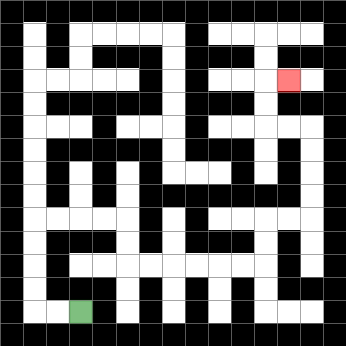{'start': '[3, 13]', 'end': '[12, 3]', 'path_directions': 'L,L,U,U,U,U,R,R,R,R,D,D,R,R,R,R,R,R,U,U,R,R,U,U,U,U,L,L,U,U,R', 'path_coordinates': '[[3, 13], [2, 13], [1, 13], [1, 12], [1, 11], [1, 10], [1, 9], [2, 9], [3, 9], [4, 9], [5, 9], [5, 10], [5, 11], [6, 11], [7, 11], [8, 11], [9, 11], [10, 11], [11, 11], [11, 10], [11, 9], [12, 9], [13, 9], [13, 8], [13, 7], [13, 6], [13, 5], [12, 5], [11, 5], [11, 4], [11, 3], [12, 3]]'}